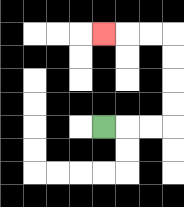{'start': '[4, 5]', 'end': '[4, 1]', 'path_directions': 'R,R,R,U,U,U,U,L,L,L', 'path_coordinates': '[[4, 5], [5, 5], [6, 5], [7, 5], [7, 4], [7, 3], [7, 2], [7, 1], [6, 1], [5, 1], [4, 1]]'}